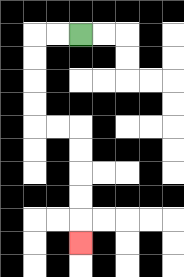{'start': '[3, 1]', 'end': '[3, 10]', 'path_directions': 'L,L,D,D,D,D,R,R,D,D,D,D,D', 'path_coordinates': '[[3, 1], [2, 1], [1, 1], [1, 2], [1, 3], [1, 4], [1, 5], [2, 5], [3, 5], [3, 6], [3, 7], [3, 8], [3, 9], [3, 10]]'}